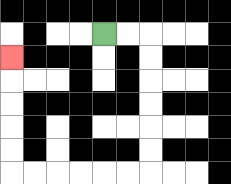{'start': '[4, 1]', 'end': '[0, 2]', 'path_directions': 'R,R,D,D,D,D,D,D,L,L,L,L,L,L,U,U,U,U,U', 'path_coordinates': '[[4, 1], [5, 1], [6, 1], [6, 2], [6, 3], [6, 4], [6, 5], [6, 6], [6, 7], [5, 7], [4, 7], [3, 7], [2, 7], [1, 7], [0, 7], [0, 6], [0, 5], [0, 4], [0, 3], [0, 2]]'}